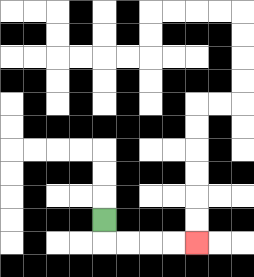{'start': '[4, 9]', 'end': '[8, 10]', 'path_directions': 'D,R,R,R,R', 'path_coordinates': '[[4, 9], [4, 10], [5, 10], [6, 10], [7, 10], [8, 10]]'}